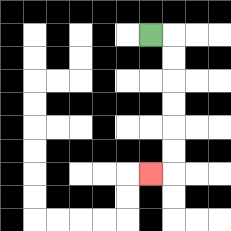{'start': '[6, 1]', 'end': '[6, 7]', 'path_directions': 'R,D,D,D,D,D,D,L', 'path_coordinates': '[[6, 1], [7, 1], [7, 2], [7, 3], [7, 4], [7, 5], [7, 6], [7, 7], [6, 7]]'}